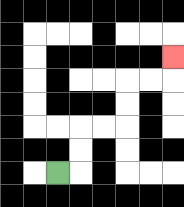{'start': '[2, 7]', 'end': '[7, 2]', 'path_directions': 'R,U,U,R,R,U,U,R,R,U', 'path_coordinates': '[[2, 7], [3, 7], [3, 6], [3, 5], [4, 5], [5, 5], [5, 4], [5, 3], [6, 3], [7, 3], [7, 2]]'}